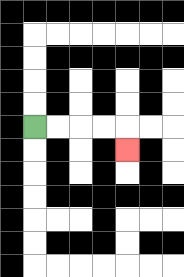{'start': '[1, 5]', 'end': '[5, 6]', 'path_directions': 'R,R,R,R,D', 'path_coordinates': '[[1, 5], [2, 5], [3, 5], [4, 5], [5, 5], [5, 6]]'}